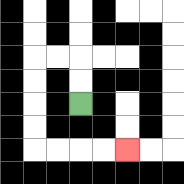{'start': '[3, 4]', 'end': '[5, 6]', 'path_directions': 'U,U,L,L,D,D,D,D,R,R,R,R', 'path_coordinates': '[[3, 4], [3, 3], [3, 2], [2, 2], [1, 2], [1, 3], [1, 4], [1, 5], [1, 6], [2, 6], [3, 6], [4, 6], [5, 6]]'}